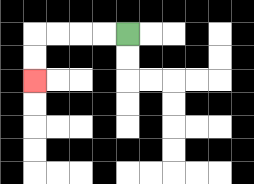{'start': '[5, 1]', 'end': '[1, 3]', 'path_directions': 'L,L,L,L,D,D', 'path_coordinates': '[[5, 1], [4, 1], [3, 1], [2, 1], [1, 1], [1, 2], [1, 3]]'}